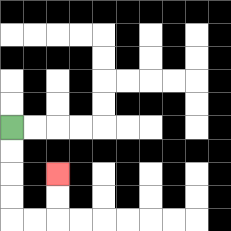{'start': '[0, 5]', 'end': '[2, 7]', 'path_directions': 'D,D,D,D,R,R,U,U', 'path_coordinates': '[[0, 5], [0, 6], [0, 7], [0, 8], [0, 9], [1, 9], [2, 9], [2, 8], [2, 7]]'}